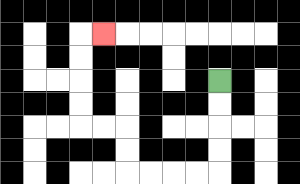{'start': '[9, 3]', 'end': '[4, 1]', 'path_directions': 'D,D,D,D,L,L,L,L,U,U,L,L,U,U,U,U,R', 'path_coordinates': '[[9, 3], [9, 4], [9, 5], [9, 6], [9, 7], [8, 7], [7, 7], [6, 7], [5, 7], [5, 6], [5, 5], [4, 5], [3, 5], [3, 4], [3, 3], [3, 2], [3, 1], [4, 1]]'}